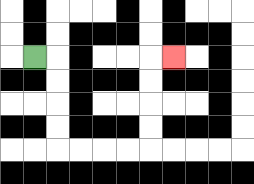{'start': '[1, 2]', 'end': '[7, 2]', 'path_directions': 'R,D,D,D,D,R,R,R,R,U,U,U,U,R', 'path_coordinates': '[[1, 2], [2, 2], [2, 3], [2, 4], [2, 5], [2, 6], [3, 6], [4, 6], [5, 6], [6, 6], [6, 5], [6, 4], [6, 3], [6, 2], [7, 2]]'}